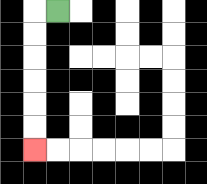{'start': '[2, 0]', 'end': '[1, 6]', 'path_directions': 'L,D,D,D,D,D,D', 'path_coordinates': '[[2, 0], [1, 0], [1, 1], [1, 2], [1, 3], [1, 4], [1, 5], [1, 6]]'}